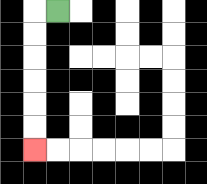{'start': '[2, 0]', 'end': '[1, 6]', 'path_directions': 'L,D,D,D,D,D,D', 'path_coordinates': '[[2, 0], [1, 0], [1, 1], [1, 2], [1, 3], [1, 4], [1, 5], [1, 6]]'}